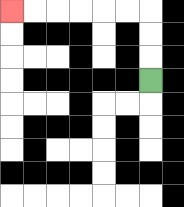{'start': '[6, 3]', 'end': '[0, 0]', 'path_directions': 'U,U,U,L,L,L,L,L,L', 'path_coordinates': '[[6, 3], [6, 2], [6, 1], [6, 0], [5, 0], [4, 0], [3, 0], [2, 0], [1, 0], [0, 0]]'}